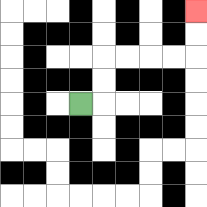{'start': '[3, 4]', 'end': '[8, 0]', 'path_directions': 'R,U,U,R,R,R,R,U,U', 'path_coordinates': '[[3, 4], [4, 4], [4, 3], [4, 2], [5, 2], [6, 2], [7, 2], [8, 2], [8, 1], [8, 0]]'}